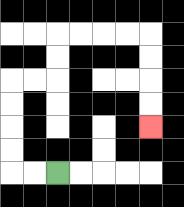{'start': '[2, 7]', 'end': '[6, 5]', 'path_directions': 'L,L,U,U,U,U,R,R,U,U,R,R,R,R,D,D,D,D', 'path_coordinates': '[[2, 7], [1, 7], [0, 7], [0, 6], [0, 5], [0, 4], [0, 3], [1, 3], [2, 3], [2, 2], [2, 1], [3, 1], [4, 1], [5, 1], [6, 1], [6, 2], [6, 3], [6, 4], [6, 5]]'}